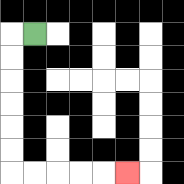{'start': '[1, 1]', 'end': '[5, 7]', 'path_directions': 'L,D,D,D,D,D,D,R,R,R,R,R', 'path_coordinates': '[[1, 1], [0, 1], [0, 2], [0, 3], [0, 4], [0, 5], [0, 6], [0, 7], [1, 7], [2, 7], [3, 7], [4, 7], [5, 7]]'}